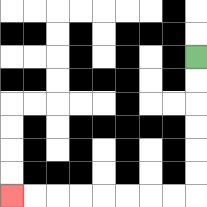{'start': '[8, 2]', 'end': '[0, 8]', 'path_directions': 'D,D,D,D,D,D,L,L,L,L,L,L,L,L', 'path_coordinates': '[[8, 2], [8, 3], [8, 4], [8, 5], [8, 6], [8, 7], [8, 8], [7, 8], [6, 8], [5, 8], [4, 8], [3, 8], [2, 8], [1, 8], [0, 8]]'}